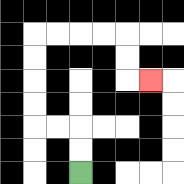{'start': '[3, 7]', 'end': '[6, 3]', 'path_directions': 'U,U,L,L,U,U,U,U,R,R,R,R,D,D,R', 'path_coordinates': '[[3, 7], [3, 6], [3, 5], [2, 5], [1, 5], [1, 4], [1, 3], [1, 2], [1, 1], [2, 1], [3, 1], [4, 1], [5, 1], [5, 2], [5, 3], [6, 3]]'}